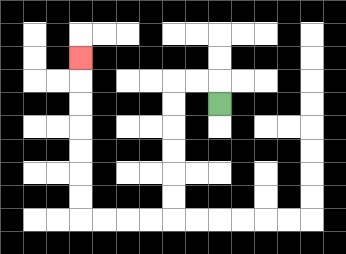{'start': '[9, 4]', 'end': '[3, 2]', 'path_directions': 'U,L,L,D,D,D,D,D,D,L,L,L,L,U,U,U,U,U,U,U', 'path_coordinates': '[[9, 4], [9, 3], [8, 3], [7, 3], [7, 4], [7, 5], [7, 6], [7, 7], [7, 8], [7, 9], [6, 9], [5, 9], [4, 9], [3, 9], [3, 8], [3, 7], [3, 6], [3, 5], [3, 4], [3, 3], [3, 2]]'}